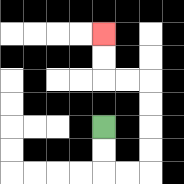{'start': '[4, 5]', 'end': '[4, 1]', 'path_directions': 'D,D,R,R,U,U,U,U,L,L,U,U', 'path_coordinates': '[[4, 5], [4, 6], [4, 7], [5, 7], [6, 7], [6, 6], [6, 5], [6, 4], [6, 3], [5, 3], [4, 3], [4, 2], [4, 1]]'}